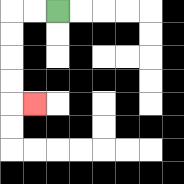{'start': '[2, 0]', 'end': '[1, 4]', 'path_directions': 'L,L,D,D,D,D,R', 'path_coordinates': '[[2, 0], [1, 0], [0, 0], [0, 1], [0, 2], [0, 3], [0, 4], [1, 4]]'}